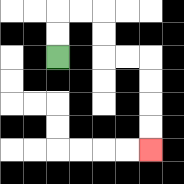{'start': '[2, 2]', 'end': '[6, 6]', 'path_directions': 'U,U,R,R,D,D,R,R,D,D,D,D', 'path_coordinates': '[[2, 2], [2, 1], [2, 0], [3, 0], [4, 0], [4, 1], [4, 2], [5, 2], [6, 2], [6, 3], [6, 4], [6, 5], [6, 6]]'}